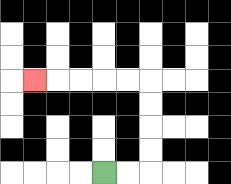{'start': '[4, 7]', 'end': '[1, 3]', 'path_directions': 'R,R,U,U,U,U,L,L,L,L,L', 'path_coordinates': '[[4, 7], [5, 7], [6, 7], [6, 6], [6, 5], [6, 4], [6, 3], [5, 3], [4, 3], [3, 3], [2, 3], [1, 3]]'}